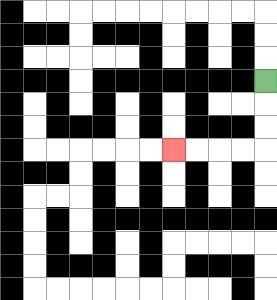{'start': '[11, 3]', 'end': '[7, 6]', 'path_directions': 'D,D,D,L,L,L,L', 'path_coordinates': '[[11, 3], [11, 4], [11, 5], [11, 6], [10, 6], [9, 6], [8, 6], [7, 6]]'}